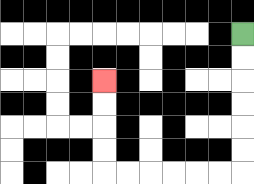{'start': '[10, 1]', 'end': '[4, 3]', 'path_directions': 'D,D,D,D,D,D,L,L,L,L,L,L,U,U,U,U', 'path_coordinates': '[[10, 1], [10, 2], [10, 3], [10, 4], [10, 5], [10, 6], [10, 7], [9, 7], [8, 7], [7, 7], [6, 7], [5, 7], [4, 7], [4, 6], [4, 5], [4, 4], [4, 3]]'}